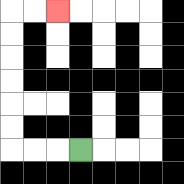{'start': '[3, 6]', 'end': '[2, 0]', 'path_directions': 'L,L,L,U,U,U,U,U,U,R,R', 'path_coordinates': '[[3, 6], [2, 6], [1, 6], [0, 6], [0, 5], [0, 4], [0, 3], [0, 2], [0, 1], [0, 0], [1, 0], [2, 0]]'}